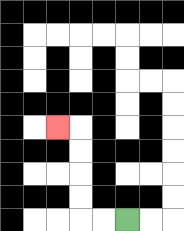{'start': '[5, 9]', 'end': '[2, 5]', 'path_directions': 'L,L,U,U,U,U,L', 'path_coordinates': '[[5, 9], [4, 9], [3, 9], [3, 8], [3, 7], [3, 6], [3, 5], [2, 5]]'}